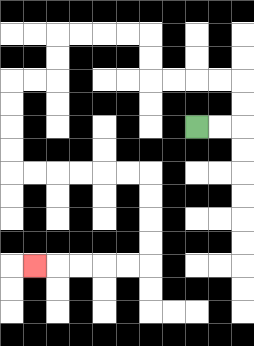{'start': '[8, 5]', 'end': '[1, 11]', 'path_directions': 'R,R,U,U,L,L,L,L,U,U,L,L,L,L,D,D,L,L,D,D,D,D,R,R,R,R,R,R,D,D,D,D,L,L,L,L,L', 'path_coordinates': '[[8, 5], [9, 5], [10, 5], [10, 4], [10, 3], [9, 3], [8, 3], [7, 3], [6, 3], [6, 2], [6, 1], [5, 1], [4, 1], [3, 1], [2, 1], [2, 2], [2, 3], [1, 3], [0, 3], [0, 4], [0, 5], [0, 6], [0, 7], [1, 7], [2, 7], [3, 7], [4, 7], [5, 7], [6, 7], [6, 8], [6, 9], [6, 10], [6, 11], [5, 11], [4, 11], [3, 11], [2, 11], [1, 11]]'}